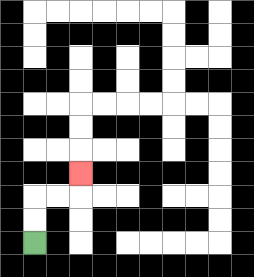{'start': '[1, 10]', 'end': '[3, 7]', 'path_directions': 'U,U,R,R,U', 'path_coordinates': '[[1, 10], [1, 9], [1, 8], [2, 8], [3, 8], [3, 7]]'}